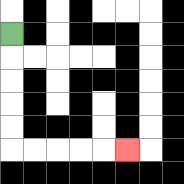{'start': '[0, 1]', 'end': '[5, 6]', 'path_directions': 'D,D,D,D,D,R,R,R,R,R', 'path_coordinates': '[[0, 1], [0, 2], [0, 3], [0, 4], [0, 5], [0, 6], [1, 6], [2, 6], [3, 6], [4, 6], [5, 6]]'}